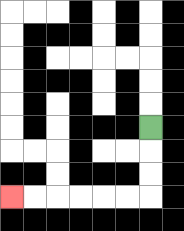{'start': '[6, 5]', 'end': '[0, 8]', 'path_directions': 'D,D,D,L,L,L,L,L,L', 'path_coordinates': '[[6, 5], [6, 6], [6, 7], [6, 8], [5, 8], [4, 8], [3, 8], [2, 8], [1, 8], [0, 8]]'}